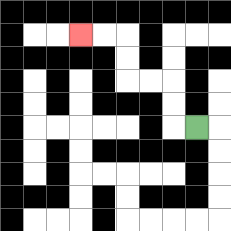{'start': '[8, 5]', 'end': '[3, 1]', 'path_directions': 'L,U,U,L,L,U,U,L,L', 'path_coordinates': '[[8, 5], [7, 5], [7, 4], [7, 3], [6, 3], [5, 3], [5, 2], [5, 1], [4, 1], [3, 1]]'}